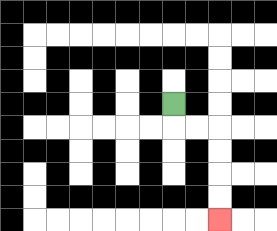{'start': '[7, 4]', 'end': '[9, 9]', 'path_directions': 'D,R,R,D,D,D,D', 'path_coordinates': '[[7, 4], [7, 5], [8, 5], [9, 5], [9, 6], [9, 7], [9, 8], [9, 9]]'}